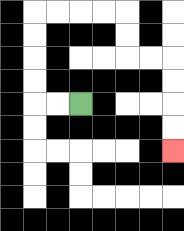{'start': '[3, 4]', 'end': '[7, 6]', 'path_directions': 'L,L,U,U,U,U,R,R,R,R,D,D,R,R,D,D,D,D', 'path_coordinates': '[[3, 4], [2, 4], [1, 4], [1, 3], [1, 2], [1, 1], [1, 0], [2, 0], [3, 0], [4, 0], [5, 0], [5, 1], [5, 2], [6, 2], [7, 2], [7, 3], [7, 4], [7, 5], [7, 6]]'}